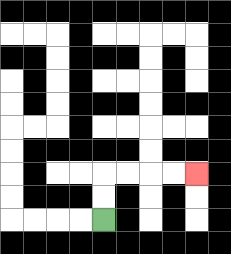{'start': '[4, 9]', 'end': '[8, 7]', 'path_directions': 'U,U,R,R,R,R', 'path_coordinates': '[[4, 9], [4, 8], [4, 7], [5, 7], [6, 7], [7, 7], [8, 7]]'}